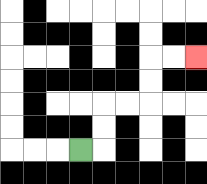{'start': '[3, 6]', 'end': '[8, 2]', 'path_directions': 'R,U,U,R,R,U,U,R,R', 'path_coordinates': '[[3, 6], [4, 6], [4, 5], [4, 4], [5, 4], [6, 4], [6, 3], [6, 2], [7, 2], [8, 2]]'}